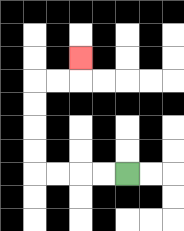{'start': '[5, 7]', 'end': '[3, 2]', 'path_directions': 'L,L,L,L,U,U,U,U,R,R,U', 'path_coordinates': '[[5, 7], [4, 7], [3, 7], [2, 7], [1, 7], [1, 6], [1, 5], [1, 4], [1, 3], [2, 3], [3, 3], [3, 2]]'}